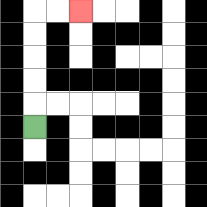{'start': '[1, 5]', 'end': '[3, 0]', 'path_directions': 'U,U,U,U,U,R,R', 'path_coordinates': '[[1, 5], [1, 4], [1, 3], [1, 2], [1, 1], [1, 0], [2, 0], [3, 0]]'}